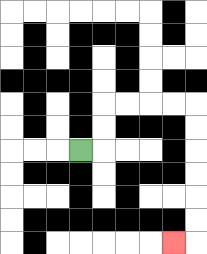{'start': '[3, 6]', 'end': '[7, 10]', 'path_directions': 'R,U,U,R,R,R,R,D,D,D,D,D,D,L', 'path_coordinates': '[[3, 6], [4, 6], [4, 5], [4, 4], [5, 4], [6, 4], [7, 4], [8, 4], [8, 5], [8, 6], [8, 7], [8, 8], [8, 9], [8, 10], [7, 10]]'}